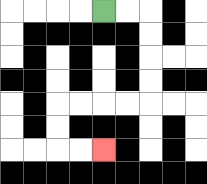{'start': '[4, 0]', 'end': '[4, 6]', 'path_directions': 'R,R,D,D,D,D,L,L,L,L,D,D,R,R', 'path_coordinates': '[[4, 0], [5, 0], [6, 0], [6, 1], [6, 2], [6, 3], [6, 4], [5, 4], [4, 4], [3, 4], [2, 4], [2, 5], [2, 6], [3, 6], [4, 6]]'}